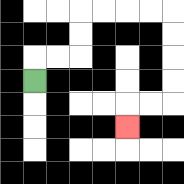{'start': '[1, 3]', 'end': '[5, 5]', 'path_directions': 'U,R,R,U,U,R,R,R,R,D,D,D,D,L,L,D', 'path_coordinates': '[[1, 3], [1, 2], [2, 2], [3, 2], [3, 1], [3, 0], [4, 0], [5, 0], [6, 0], [7, 0], [7, 1], [7, 2], [7, 3], [7, 4], [6, 4], [5, 4], [5, 5]]'}